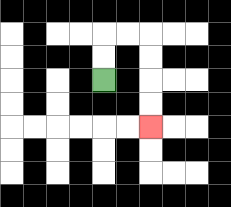{'start': '[4, 3]', 'end': '[6, 5]', 'path_directions': 'U,U,R,R,D,D,D,D', 'path_coordinates': '[[4, 3], [4, 2], [4, 1], [5, 1], [6, 1], [6, 2], [6, 3], [6, 4], [6, 5]]'}